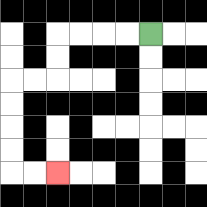{'start': '[6, 1]', 'end': '[2, 7]', 'path_directions': 'L,L,L,L,D,D,L,L,D,D,D,D,R,R', 'path_coordinates': '[[6, 1], [5, 1], [4, 1], [3, 1], [2, 1], [2, 2], [2, 3], [1, 3], [0, 3], [0, 4], [0, 5], [0, 6], [0, 7], [1, 7], [2, 7]]'}